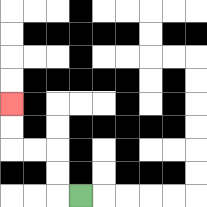{'start': '[3, 8]', 'end': '[0, 4]', 'path_directions': 'L,U,U,L,L,U,U', 'path_coordinates': '[[3, 8], [2, 8], [2, 7], [2, 6], [1, 6], [0, 6], [0, 5], [0, 4]]'}